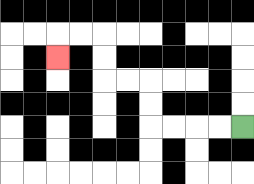{'start': '[10, 5]', 'end': '[2, 2]', 'path_directions': 'L,L,L,L,U,U,L,L,U,U,L,L,D', 'path_coordinates': '[[10, 5], [9, 5], [8, 5], [7, 5], [6, 5], [6, 4], [6, 3], [5, 3], [4, 3], [4, 2], [4, 1], [3, 1], [2, 1], [2, 2]]'}